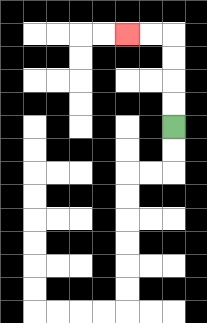{'start': '[7, 5]', 'end': '[5, 1]', 'path_directions': 'U,U,U,U,L,L', 'path_coordinates': '[[7, 5], [7, 4], [7, 3], [7, 2], [7, 1], [6, 1], [5, 1]]'}